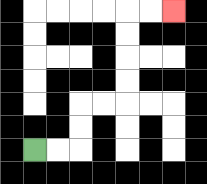{'start': '[1, 6]', 'end': '[7, 0]', 'path_directions': 'R,R,U,U,R,R,U,U,U,U,R,R', 'path_coordinates': '[[1, 6], [2, 6], [3, 6], [3, 5], [3, 4], [4, 4], [5, 4], [5, 3], [5, 2], [5, 1], [5, 0], [6, 0], [7, 0]]'}